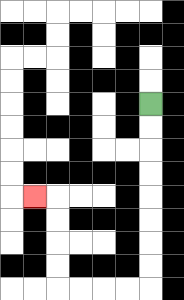{'start': '[6, 4]', 'end': '[1, 8]', 'path_directions': 'D,D,D,D,D,D,D,D,L,L,L,L,U,U,U,U,L', 'path_coordinates': '[[6, 4], [6, 5], [6, 6], [6, 7], [6, 8], [6, 9], [6, 10], [6, 11], [6, 12], [5, 12], [4, 12], [3, 12], [2, 12], [2, 11], [2, 10], [2, 9], [2, 8], [1, 8]]'}